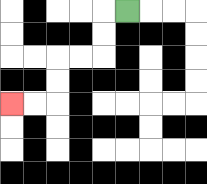{'start': '[5, 0]', 'end': '[0, 4]', 'path_directions': 'L,D,D,L,L,D,D,L,L', 'path_coordinates': '[[5, 0], [4, 0], [4, 1], [4, 2], [3, 2], [2, 2], [2, 3], [2, 4], [1, 4], [0, 4]]'}